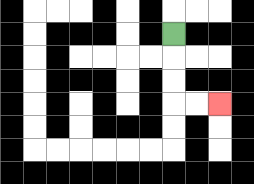{'start': '[7, 1]', 'end': '[9, 4]', 'path_directions': 'D,D,D,R,R', 'path_coordinates': '[[7, 1], [7, 2], [7, 3], [7, 4], [8, 4], [9, 4]]'}